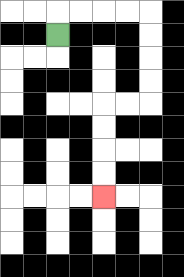{'start': '[2, 1]', 'end': '[4, 8]', 'path_directions': 'U,R,R,R,R,D,D,D,D,L,L,D,D,D,D', 'path_coordinates': '[[2, 1], [2, 0], [3, 0], [4, 0], [5, 0], [6, 0], [6, 1], [6, 2], [6, 3], [6, 4], [5, 4], [4, 4], [4, 5], [4, 6], [4, 7], [4, 8]]'}